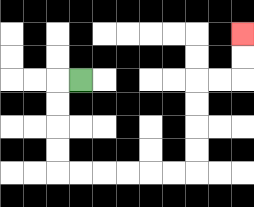{'start': '[3, 3]', 'end': '[10, 1]', 'path_directions': 'L,D,D,D,D,R,R,R,R,R,R,U,U,U,U,R,R,U,U', 'path_coordinates': '[[3, 3], [2, 3], [2, 4], [2, 5], [2, 6], [2, 7], [3, 7], [4, 7], [5, 7], [6, 7], [7, 7], [8, 7], [8, 6], [8, 5], [8, 4], [8, 3], [9, 3], [10, 3], [10, 2], [10, 1]]'}